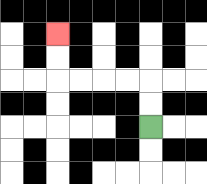{'start': '[6, 5]', 'end': '[2, 1]', 'path_directions': 'U,U,L,L,L,L,U,U', 'path_coordinates': '[[6, 5], [6, 4], [6, 3], [5, 3], [4, 3], [3, 3], [2, 3], [2, 2], [2, 1]]'}